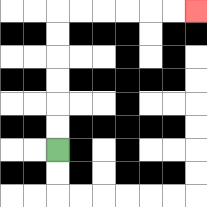{'start': '[2, 6]', 'end': '[8, 0]', 'path_directions': 'U,U,U,U,U,U,R,R,R,R,R,R', 'path_coordinates': '[[2, 6], [2, 5], [2, 4], [2, 3], [2, 2], [2, 1], [2, 0], [3, 0], [4, 0], [5, 0], [6, 0], [7, 0], [8, 0]]'}